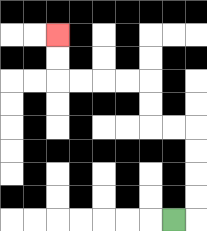{'start': '[7, 9]', 'end': '[2, 1]', 'path_directions': 'R,U,U,U,U,L,L,U,U,L,L,L,L,U,U', 'path_coordinates': '[[7, 9], [8, 9], [8, 8], [8, 7], [8, 6], [8, 5], [7, 5], [6, 5], [6, 4], [6, 3], [5, 3], [4, 3], [3, 3], [2, 3], [2, 2], [2, 1]]'}